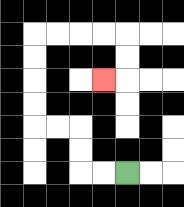{'start': '[5, 7]', 'end': '[4, 3]', 'path_directions': 'L,L,U,U,L,L,U,U,U,U,R,R,R,R,D,D,L', 'path_coordinates': '[[5, 7], [4, 7], [3, 7], [3, 6], [3, 5], [2, 5], [1, 5], [1, 4], [1, 3], [1, 2], [1, 1], [2, 1], [3, 1], [4, 1], [5, 1], [5, 2], [5, 3], [4, 3]]'}